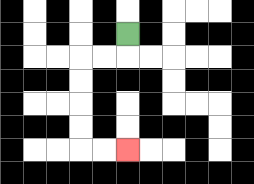{'start': '[5, 1]', 'end': '[5, 6]', 'path_directions': 'D,L,L,D,D,D,D,R,R', 'path_coordinates': '[[5, 1], [5, 2], [4, 2], [3, 2], [3, 3], [3, 4], [3, 5], [3, 6], [4, 6], [5, 6]]'}